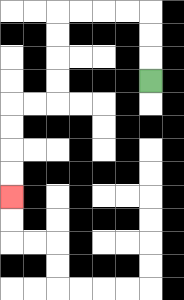{'start': '[6, 3]', 'end': '[0, 8]', 'path_directions': 'U,U,U,L,L,L,L,D,D,D,D,L,L,D,D,D,D', 'path_coordinates': '[[6, 3], [6, 2], [6, 1], [6, 0], [5, 0], [4, 0], [3, 0], [2, 0], [2, 1], [2, 2], [2, 3], [2, 4], [1, 4], [0, 4], [0, 5], [0, 6], [0, 7], [0, 8]]'}